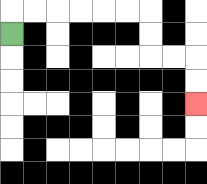{'start': '[0, 1]', 'end': '[8, 4]', 'path_directions': 'U,R,R,R,R,R,R,D,D,R,R,D,D', 'path_coordinates': '[[0, 1], [0, 0], [1, 0], [2, 0], [3, 0], [4, 0], [5, 0], [6, 0], [6, 1], [6, 2], [7, 2], [8, 2], [8, 3], [8, 4]]'}